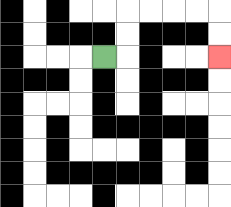{'start': '[4, 2]', 'end': '[9, 2]', 'path_directions': 'R,U,U,R,R,R,R,D,D', 'path_coordinates': '[[4, 2], [5, 2], [5, 1], [5, 0], [6, 0], [7, 0], [8, 0], [9, 0], [9, 1], [9, 2]]'}